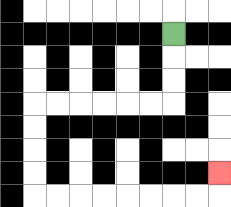{'start': '[7, 1]', 'end': '[9, 7]', 'path_directions': 'D,D,D,L,L,L,L,L,L,D,D,D,D,R,R,R,R,R,R,R,R,U', 'path_coordinates': '[[7, 1], [7, 2], [7, 3], [7, 4], [6, 4], [5, 4], [4, 4], [3, 4], [2, 4], [1, 4], [1, 5], [1, 6], [1, 7], [1, 8], [2, 8], [3, 8], [4, 8], [5, 8], [6, 8], [7, 8], [8, 8], [9, 8], [9, 7]]'}